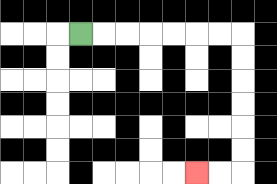{'start': '[3, 1]', 'end': '[8, 7]', 'path_directions': 'R,R,R,R,R,R,R,D,D,D,D,D,D,L,L', 'path_coordinates': '[[3, 1], [4, 1], [5, 1], [6, 1], [7, 1], [8, 1], [9, 1], [10, 1], [10, 2], [10, 3], [10, 4], [10, 5], [10, 6], [10, 7], [9, 7], [8, 7]]'}